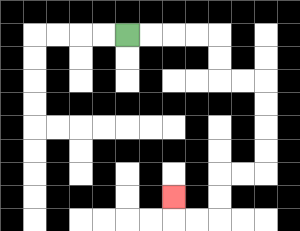{'start': '[5, 1]', 'end': '[7, 8]', 'path_directions': 'R,R,R,R,D,D,R,R,D,D,D,D,L,L,D,D,L,L,U', 'path_coordinates': '[[5, 1], [6, 1], [7, 1], [8, 1], [9, 1], [9, 2], [9, 3], [10, 3], [11, 3], [11, 4], [11, 5], [11, 6], [11, 7], [10, 7], [9, 7], [9, 8], [9, 9], [8, 9], [7, 9], [7, 8]]'}